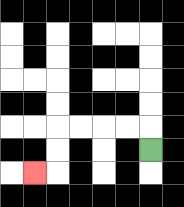{'start': '[6, 6]', 'end': '[1, 7]', 'path_directions': 'U,L,L,L,L,D,D,L', 'path_coordinates': '[[6, 6], [6, 5], [5, 5], [4, 5], [3, 5], [2, 5], [2, 6], [2, 7], [1, 7]]'}